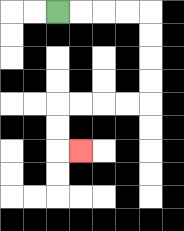{'start': '[2, 0]', 'end': '[3, 6]', 'path_directions': 'R,R,R,R,D,D,D,D,L,L,L,L,D,D,R', 'path_coordinates': '[[2, 0], [3, 0], [4, 0], [5, 0], [6, 0], [6, 1], [6, 2], [6, 3], [6, 4], [5, 4], [4, 4], [3, 4], [2, 4], [2, 5], [2, 6], [3, 6]]'}